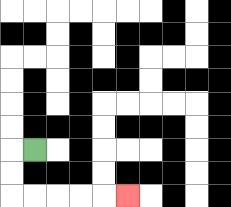{'start': '[1, 6]', 'end': '[5, 8]', 'path_directions': 'L,D,D,R,R,R,R,R', 'path_coordinates': '[[1, 6], [0, 6], [0, 7], [0, 8], [1, 8], [2, 8], [3, 8], [4, 8], [5, 8]]'}